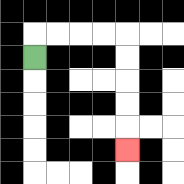{'start': '[1, 2]', 'end': '[5, 6]', 'path_directions': 'U,R,R,R,R,D,D,D,D,D', 'path_coordinates': '[[1, 2], [1, 1], [2, 1], [3, 1], [4, 1], [5, 1], [5, 2], [5, 3], [5, 4], [5, 5], [5, 6]]'}